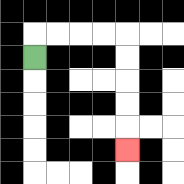{'start': '[1, 2]', 'end': '[5, 6]', 'path_directions': 'U,R,R,R,R,D,D,D,D,D', 'path_coordinates': '[[1, 2], [1, 1], [2, 1], [3, 1], [4, 1], [5, 1], [5, 2], [5, 3], [5, 4], [5, 5], [5, 6]]'}